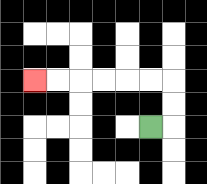{'start': '[6, 5]', 'end': '[1, 3]', 'path_directions': 'R,U,U,L,L,L,L,L,L', 'path_coordinates': '[[6, 5], [7, 5], [7, 4], [7, 3], [6, 3], [5, 3], [4, 3], [3, 3], [2, 3], [1, 3]]'}